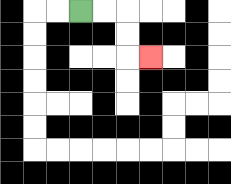{'start': '[3, 0]', 'end': '[6, 2]', 'path_directions': 'R,R,D,D,R', 'path_coordinates': '[[3, 0], [4, 0], [5, 0], [5, 1], [5, 2], [6, 2]]'}